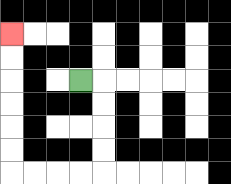{'start': '[3, 3]', 'end': '[0, 1]', 'path_directions': 'R,D,D,D,D,L,L,L,L,U,U,U,U,U,U', 'path_coordinates': '[[3, 3], [4, 3], [4, 4], [4, 5], [4, 6], [4, 7], [3, 7], [2, 7], [1, 7], [0, 7], [0, 6], [0, 5], [0, 4], [0, 3], [0, 2], [0, 1]]'}